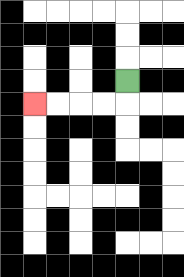{'start': '[5, 3]', 'end': '[1, 4]', 'path_directions': 'D,L,L,L,L', 'path_coordinates': '[[5, 3], [5, 4], [4, 4], [3, 4], [2, 4], [1, 4]]'}